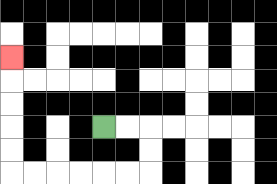{'start': '[4, 5]', 'end': '[0, 2]', 'path_directions': 'R,R,D,D,L,L,L,L,L,L,U,U,U,U,U', 'path_coordinates': '[[4, 5], [5, 5], [6, 5], [6, 6], [6, 7], [5, 7], [4, 7], [3, 7], [2, 7], [1, 7], [0, 7], [0, 6], [0, 5], [0, 4], [0, 3], [0, 2]]'}